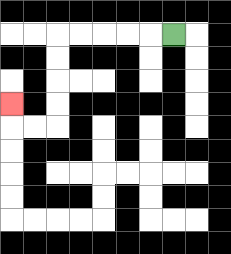{'start': '[7, 1]', 'end': '[0, 4]', 'path_directions': 'L,L,L,L,L,D,D,D,D,L,L,U', 'path_coordinates': '[[7, 1], [6, 1], [5, 1], [4, 1], [3, 1], [2, 1], [2, 2], [2, 3], [2, 4], [2, 5], [1, 5], [0, 5], [0, 4]]'}